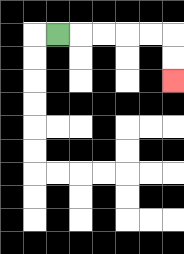{'start': '[2, 1]', 'end': '[7, 3]', 'path_directions': 'R,R,R,R,R,D,D', 'path_coordinates': '[[2, 1], [3, 1], [4, 1], [5, 1], [6, 1], [7, 1], [7, 2], [7, 3]]'}